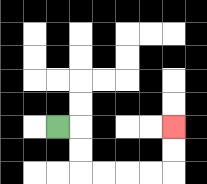{'start': '[2, 5]', 'end': '[7, 5]', 'path_directions': 'R,D,D,R,R,R,R,U,U', 'path_coordinates': '[[2, 5], [3, 5], [3, 6], [3, 7], [4, 7], [5, 7], [6, 7], [7, 7], [7, 6], [7, 5]]'}